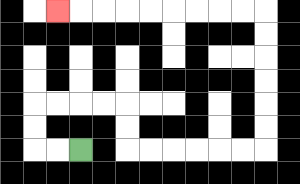{'start': '[3, 6]', 'end': '[2, 0]', 'path_directions': 'L,L,U,U,R,R,R,R,D,D,R,R,R,R,R,R,U,U,U,U,U,U,L,L,L,L,L,L,L,L,L', 'path_coordinates': '[[3, 6], [2, 6], [1, 6], [1, 5], [1, 4], [2, 4], [3, 4], [4, 4], [5, 4], [5, 5], [5, 6], [6, 6], [7, 6], [8, 6], [9, 6], [10, 6], [11, 6], [11, 5], [11, 4], [11, 3], [11, 2], [11, 1], [11, 0], [10, 0], [9, 0], [8, 0], [7, 0], [6, 0], [5, 0], [4, 0], [3, 0], [2, 0]]'}